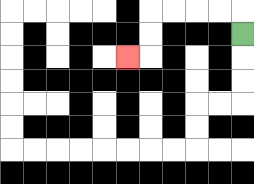{'start': '[10, 1]', 'end': '[5, 2]', 'path_directions': 'U,L,L,L,L,D,D,L', 'path_coordinates': '[[10, 1], [10, 0], [9, 0], [8, 0], [7, 0], [6, 0], [6, 1], [6, 2], [5, 2]]'}